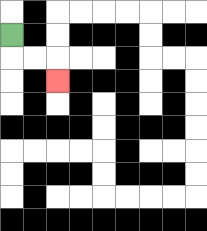{'start': '[0, 1]', 'end': '[2, 3]', 'path_directions': 'D,R,R,D', 'path_coordinates': '[[0, 1], [0, 2], [1, 2], [2, 2], [2, 3]]'}